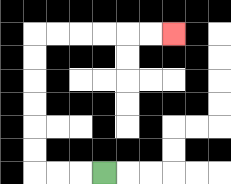{'start': '[4, 7]', 'end': '[7, 1]', 'path_directions': 'L,L,L,U,U,U,U,U,U,R,R,R,R,R,R', 'path_coordinates': '[[4, 7], [3, 7], [2, 7], [1, 7], [1, 6], [1, 5], [1, 4], [1, 3], [1, 2], [1, 1], [2, 1], [3, 1], [4, 1], [5, 1], [6, 1], [7, 1]]'}